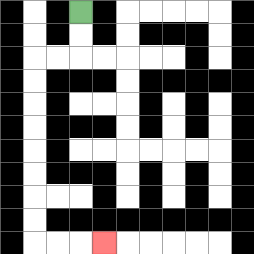{'start': '[3, 0]', 'end': '[4, 10]', 'path_directions': 'D,D,L,L,D,D,D,D,D,D,D,D,R,R,R', 'path_coordinates': '[[3, 0], [3, 1], [3, 2], [2, 2], [1, 2], [1, 3], [1, 4], [1, 5], [1, 6], [1, 7], [1, 8], [1, 9], [1, 10], [2, 10], [3, 10], [4, 10]]'}